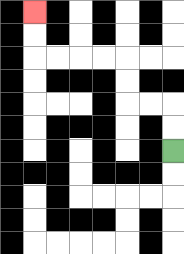{'start': '[7, 6]', 'end': '[1, 0]', 'path_directions': 'U,U,L,L,U,U,L,L,L,L,U,U', 'path_coordinates': '[[7, 6], [7, 5], [7, 4], [6, 4], [5, 4], [5, 3], [5, 2], [4, 2], [3, 2], [2, 2], [1, 2], [1, 1], [1, 0]]'}